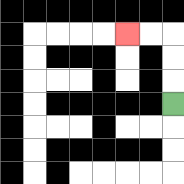{'start': '[7, 4]', 'end': '[5, 1]', 'path_directions': 'U,U,U,L,L', 'path_coordinates': '[[7, 4], [7, 3], [7, 2], [7, 1], [6, 1], [5, 1]]'}